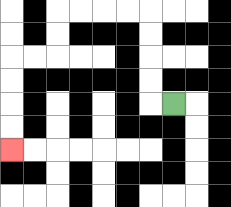{'start': '[7, 4]', 'end': '[0, 6]', 'path_directions': 'L,U,U,U,U,L,L,L,L,D,D,L,L,D,D,D,D', 'path_coordinates': '[[7, 4], [6, 4], [6, 3], [6, 2], [6, 1], [6, 0], [5, 0], [4, 0], [3, 0], [2, 0], [2, 1], [2, 2], [1, 2], [0, 2], [0, 3], [0, 4], [0, 5], [0, 6]]'}